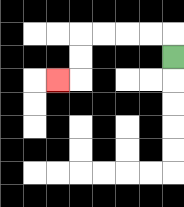{'start': '[7, 2]', 'end': '[2, 3]', 'path_directions': 'U,L,L,L,L,D,D,L', 'path_coordinates': '[[7, 2], [7, 1], [6, 1], [5, 1], [4, 1], [3, 1], [3, 2], [3, 3], [2, 3]]'}